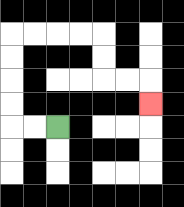{'start': '[2, 5]', 'end': '[6, 4]', 'path_directions': 'L,L,U,U,U,U,R,R,R,R,D,D,R,R,D', 'path_coordinates': '[[2, 5], [1, 5], [0, 5], [0, 4], [0, 3], [0, 2], [0, 1], [1, 1], [2, 1], [3, 1], [4, 1], [4, 2], [4, 3], [5, 3], [6, 3], [6, 4]]'}